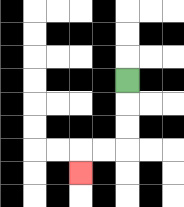{'start': '[5, 3]', 'end': '[3, 7]', 'path_directions': 'D,D,D,L,L,D', 'path_coordinates': '[[5, 3], [5, 4], [5, 5], [5, 6], [4, 6], [3, 6], [3, 7]]'}